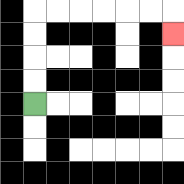{'start': '[1, 4]', 'end': '[7, 1]', 'path_directions': 'U,U,U,U,R,R,R,R,R,R,D', 'path_coordinates': '[[1, 4], [1, 3], [1, 2], [1, 1], [1, 0], [2, 0], [3, 0], [4, 0], [5, 0], [6, 0], [7, 0], [7, 1]]'}